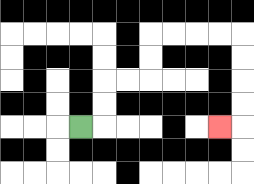{'start': '[3, 5]', 'end': '[9, 5]', 'path_directions': 'R,U,U,R,R,U,U,R,R,R,R,D,D,D,D,L', 'path_coordinates': '[[3, 5], [4, 5], [4, 4], [4, 3], [5, 3], [6, 3], [6, 2], [6, 1], [7, 1], [8, 1], [9, 1], [10, 1], [10, 2], [10, 3], [10, 4], [10, 5], [9, 5]]'}